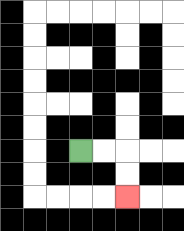{'start': '[3, 6]', 'end': '[5, 8]', 'path_directions': 'R,R,D,D', 'path_coordinates': '[[3, 6], [4, 6], [5, 6], [5, 7], [5, 8]]'}